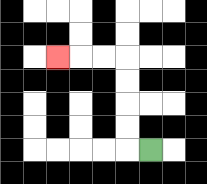{'start': '[6, 6]', 'end': '[2, 2]', 'path_directions': 'L,U,U,U,U,L,L,L', 'path_coordinates': '[[6, 6], [5, 6], [5, 5], [5, 4], [5, 3], [5, 2], [4, 2], [3, 2], [2, 2]]'}